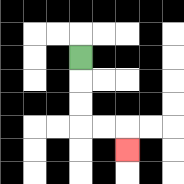{'start': '[3, 2]', 'end': '[5, 6]', 'path_directions': 'D,D,D,R,R,D', 'path_coordinates': '[[3, 2], [3, 3], [3, 4], [3, 5], [4, 5], [5, 5], [5, 6]]'}